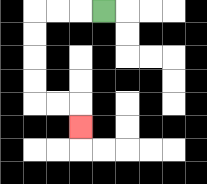{'start': '[4, 0]', 'end': '[3, 5]', 'path_directions': 'L,L,L,D,D,D,D,R,R,D', 'path_coordinates': '[[4, 0], [3, 0], [2, 0], [1, 0], [1, 1], [1, 2], [1, 3], [1, 4], [2, 4], [3, 4], [3, 5]]'}